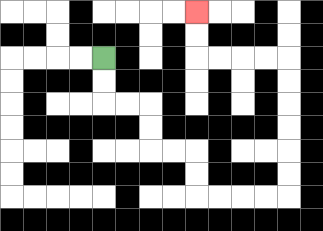{'start': '[4, 2]', 'end': '[8, 0]', 'path_directions': 'D,D,R,R,D,D,R,R,D,D,R,R,R,R,U,U,U,U,U,U,L,L,L,L,U,U', 'path_coordinates': '[[4, 2], [4, 3], [4, 4], [5, 4], [6, 4], [6, 5], [6, 6], [7, 6], [8, 6], [8, 7], [8, 8], [9, 8], [10, 8], [11, 8], [12, 8], [12, 7], [12, 6], [12, 5], [12, 4], [12, 3], [12, 2], [11, 2], [10, 2], [9, 2], [8, 2], [8, 1], [8, 0]]'}